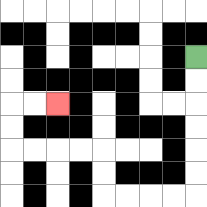{'start': '[8, 2]', 'end': '[2, 4]', 'path_directions': 'D,D,D,D,D,D,L,L,L,L,U,U,L,L,L,L,U,U,R,R', 'path_coordinates': '[[8, 2], [8, 3], [8, 4], [8, 5], [8, 6], [8, 7], [8, 8], [7, 8], [6, 8], [5, 8], [4, 8], [4, 7], [4, 6], [3, 6], [2, 6], [1, 6], [0, 6], [0, 5], [0, 4], [1, 4], [2, 4]]'}